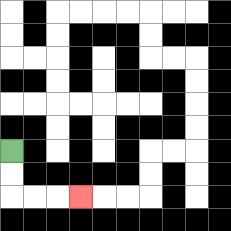{'start': '[0, 6]', 'end': '[3, 8]', 'path_directions': 'D,D,R,R,R', 'path_coordinates': '[[0, 6], [0, 7], [0, 8], [1, 8], [2, 8], [3, 8]]'}